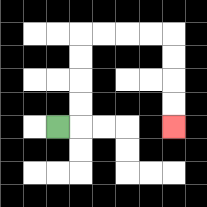{'start': '[2, 5]', 'end': '[7, 5]', 'path_directions': 'R,U,U,U,U,R,R,R,R,D,D,D,D', 'path_coordinates': '[[2, 5], [3, 5], [3, 4], [3, 3], [3, 2], [3, 1], [4, 1], [5, 1], [6, 1], [7, 1], [7, 2], [7, 3], [7, 4], [7, 5]]'}